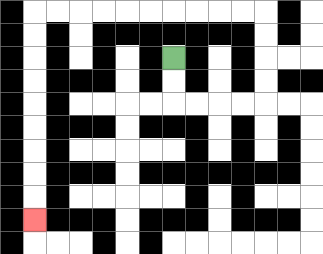{'start': '[7, 2]', 'end': '[1, 9]', 'path_directions': 'D,D,R,R,R,R,U,U,U,U,L,L,L,L,L,L,L,L,L,L,D,D,D,D,D,D,D,D,D', 'path_coordinates': '[[7, 2], [7, 3], [7, 4], [8, 4], [9, 4], [10, 4], [11, 4], [11, 3], [11, 2], [11, 1], [11, 0], [10, 0], [9, 0], [8, 0], [7, 0], [6, 0], [5, 0], [4, 0], [3, 0], [2, 0], [1, 0], [1, 1], [1, 2], [1, 3], [1, 4], [1, 5], [1, 6], [1, 7], [1, 8], [1, 9]]'}